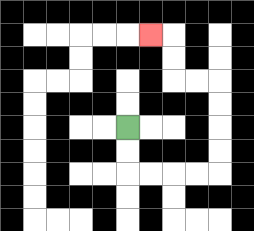{'start': '[5, 5]', 'end': '[6, 1]', 'path_directions': 'D,D,R,R,R,R,U,U,U,U,L,L,U,U,L', 'path_coordinates': '[[5, 5], [5, 6], [5, 7], [6, 7], [7, 7], [8, 7], [9, 7], [9, 6], [9, 5], [9, 4], [9, 3], [8, 3], [7, 3], [7, 2], [7, 1], [6, 1]]'}